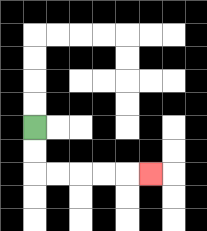{'start': '[1, 5]', 'end': '[6, 7]', 'path_directions': 'D,D,R,R,R,R,R', 'path_coordinates': '[[1, 5], [1, 6], [1, 7], [2, 7], [3, 7], [4, 7], [5, 7], [6, 7]]'}